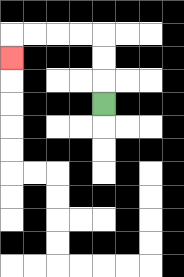{'start': '[4, 4]', 'end': '[0, 2]', 'path_directions': 'U,U,U,L,L,L,L,D', 'path_coordinates': '[[4, 4], [4, 3], [4, 2], [4, 1], [3, 1], [2, 1], [1, 1], [0, 1], [0, 2]]'}